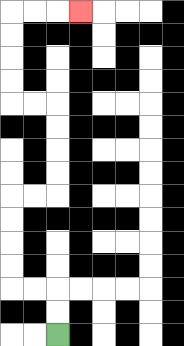{'start': '[2, 14]', 'end': '[3, 0]', 'path_directions': 'U,U,L,L,U,U,U,U,R,R,U,U,U,U,L,L,U,U,U,U,R,R,R', 'path_coordinates': '[[2, 14], [2, 13], [2, 12], [1, 12], [0, 12], [0, 11], [0, 10], [0, 9], [0, 8], [1, 8], [2, 8], [2, 7], [2, 6], [2, 5], [2, 4], [1, 4], [0, 4], [0, 3], [0, 2], [0, 1], [0, 0], [1, 0], [2, 0], [3, 0]]'}